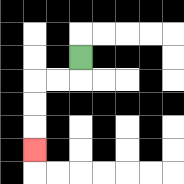{'start': '[3, 2]', 'end': '[1, 6]', 'path_directions': 'D,L,L,D,D,D', 'path_coordinates': '[[3, 2], [3, 3], [2, 3], [1, 3], [1, 4], [1, 5], [1, 6]]'}